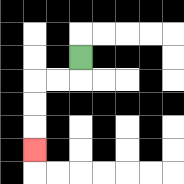{'start': '[3, 2]', 'end': '[1, 6]', 'path_directions': 'D,L,L,D,D,D', 'path_coordinates': '[[3, 2], [3, 3], [2, 3], [1, 3], [1, 4], [1, 5], [1, 6]]'}